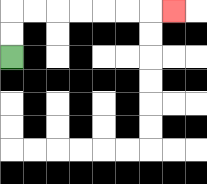{'start': '[0, 2]', 'end': '[7, 0]', 'path_directions': 'U,U,R,R,R,R,R,R,R', 'path_coordinates': '[[0, 2], [0, 1], [0, 0], [1, 0], [2, 0], [3, 0], [4, 0], [5, 0], [6, 0], [7, 0]]'}